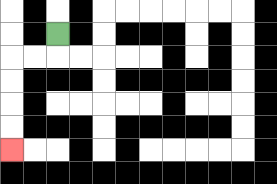{'start': '[2, 1]', 'end': '[0, 6]', 'path_directions': 'D,L,L,D,D,D,D', 'path_coordinates': '[[2, 1], [2, 2], [1, 2], [0, 2], [0, 3], [0, 4], [0, 5], [0, 6]]'}